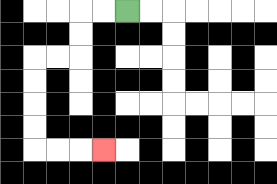{'start': '[5, 0]', 'end': '[4, 6]', 'path_directions': 'L,L,D,D,L,L,D,D,D,D,R,R,R', 'path_coordinates': '[[5, 0], [4, 0], [3, 0], [3, 1], [3, 2], [2, 2], [1, 2], [1, 3], [1, 4], [1, 5], [1, 6], [2, 6], [3, 6], [4, 6]]'}